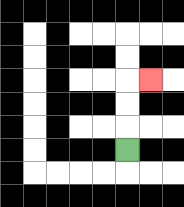{'start': '[5, 6]', 'end': '[6, 3]', 'path_directions': 'U,U,U,R', 'path_coordinates': '[[5, 6], [5, 5], [5, 4], [5, 3], [6, 3]]'}